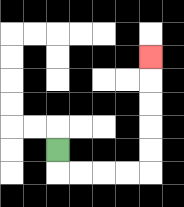{'start': '[2, 6]', 'end': '[6, 2]', 'path_directions': 'D,R,R,R,R,U,U,U,U,U', 'path_coordinates': '[[2, 6], [2, 7], [3, 7], [4, 7], [5, 7], [6, 7], [6, 6], [6, 5], [6, 4], [6, 3], [6, 2]]'}